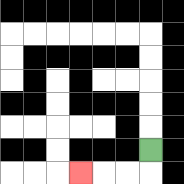{'start': '[6, 6]', 'end': '[3, 7]', 'path_directions': 'D,L,L,L', 'path_coordinates': '[[6, 6], [6, 7], [5, 7], [4, 7], [3, 7]]'}